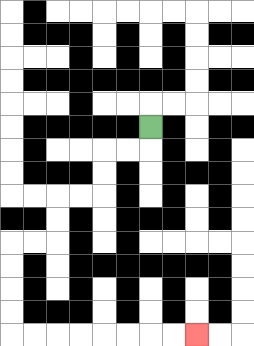{'start': '[6, 5]', 'end': '[8, 14]', 'path_directions': 'D,L,L,D,D,L,L,D,D,L,L,D,D,D,D,R,R,R,R,R,R,R,R', 'path_coordinates': '[[6, 5], [6, 6], [5, 6], [4, 6], [4, 7], [4, 8], [3, 8], [2, 8], [2, 9], [2, 10], [1, 10], [0, 10], [0, 11], [0, 12], [0, 13], [0, 14], [1, 14], [2, 14], [3, 14], [4, 14], [5, 14], [6, 14], [7, 14], [8, 14]]'}